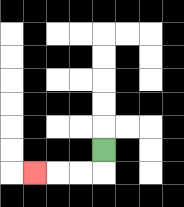{'start': '[4, 6]', 'end': '[1, 7]', 'path_directions': 'D,L,L,L', 'path_coordinates': '[[4, 6], [4, 7], [3, 7], [2, 7], [1, 7]]'}